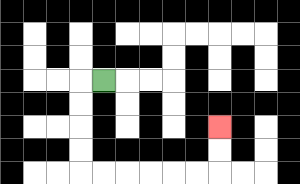{'start': '[4, 3]', 'end': '[9, 5]', 'path_directions': 'L,D,D,D,D,R,R,R,R,R,R,U,U', 'path_coordinates': '[[4, 3], [3, 3], [3, 4], [3, 5], [3, 6], [3, 7], [4, 7], [5, 7], [6, 7], [7, 7], [8, 7], [9, 7], [9, 6], [9, 5]]'}